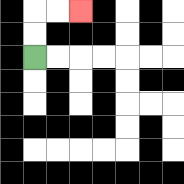{'start': '[1, 2]', 'end': '[3, 0]', 'path_directions': 'U,U,R,R', 'path_coordinates': '[[1, 2], [1, 1], [1, 0], [2, 0], [3, 0]]'}